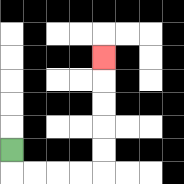{'start': '[0, 6]', 'end': '[4, 2]', 'path_directions': 'D,R,R,R,R,U,U,U,U,U', 'path_coordinates': '[[0, 6], [0, 7], [1, 7], [2, 7], [3, 7], [4, 7], [4, 6], [4, 5], [4, 4], [4, 3], [4, 2]]'}